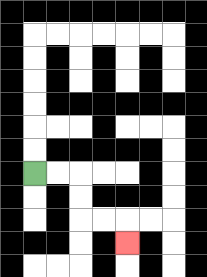{'start': '[1, 7]', 'end': '[5, 10]', 'path_directions': 'R,R,D,D,R,R,D', 'path_coordinates': '[[1, 7], [2, 7], [3, 7], [3, 8], [3, 9], [4, 9], [5, 9], [5, 10]]'}